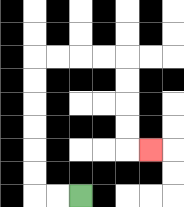{'start': '[3, 8]', 'end': '[6, 6]', 'path_directions': 'L,L,U,U,U,U,U,U,R,R,R,R,D,D,D,D,R', 'path_coordinates': '[[3, 8], [2, 8], [1, 8], [1, 7], [1, 6], [1, 5], [1, 4], [1, 3], [1, 2], [2, 2], [3, 2], [4, 2], [5, 2], [5, 3], [5, 4], [5, 5], [5, 6], [6, 6]]'}